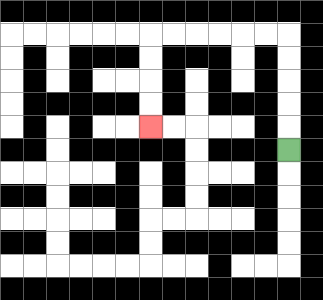{'start': '[12, 6]', 'end': '[6, 5]', 'path_directions': 'U,U,U,U,U,L,L,L,L,L,L,D,D,D,D', 'path_coordinates': '[[12, 6], [12, 5], [12, 4], [12, 3], [12, 2], [12, 1], [11, 1], [10, 1], [9, 1], [8, 1], [7, 1], [6, 1], [6, 2], [6, 3], [6, 4], [6, 5]]'}